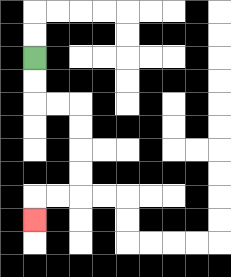{'start': '[1, 2]', 'end': '[1, 9]', 'path_directions': 'D,D,R,R,D,D,D,D,L,L,D', 'path_coordinates': '[[1, 2], [1, 3], [1, 4], [2, 4], [3, 4], [3, 5], [3, 6], [3, 7], [3, 8], [2, 8], [1, 8], [1, 9]]'}